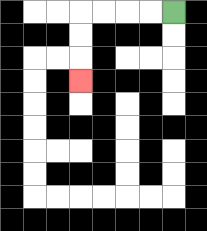{'start': '[7, 0]', 'end': '[3, 3]', 'path_directions': 'L,L,L,L,D,D,D', 'path_coordinates': '[[7, 0], [6, 0], [5, 0], [4, 0], [3, 0], [3, 1], [3, 2], [3, 3]]'}